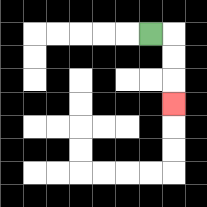{'start': '[6, 1]', 'end': '[7, 4]', 'path_directions': 'R,D,D,D', 'path_coordinates': '[[6, 1], [7, 1], [7, 2], [7, 3], [7, 4]]'}